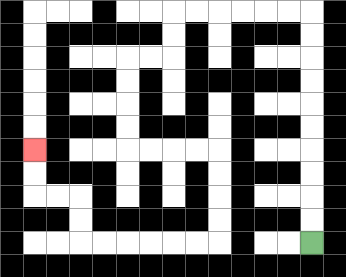{'start': '[13, 10]', 'end': '[1, 6]', 'path_directions': 'U,U,U,U,U,U,U,U,U,U,L,L,L,L,L,L,D,D,L,L,D,D,D,D,R,R,R,R,D,D,D,D,L,L,L,L,L,L,U,U,L,L,U,U', 'path_coordinates': '[[13, 10], [13, 9], [13, 8], [13, 7], [13, 6], [13, 5], [13, 4], [13, 3], [13, 2], [13, 1], [13, 0], [12, 0], [11, 0], [10, 0], [9, 0], [8, 0], [7, 0], [7, 1], [7, 2], [6, 2], [5, 2], [5, 3], [5, 4], [5, 5], [5, 6], [6, 6], [7, 6], [8, 6], [9, 6], [9, 7], [9, 8], [9, 9], [9, 10], [8, 10], [7, 10], [6, 10], [5, 10], [4, 10], [3, 10], [3, 9], [3, 8], [2, 8], [1, 8], [1, 7], [1, 6]]'}